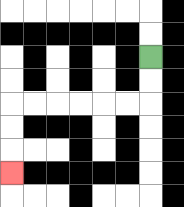{'start': '[6, 2]', 'end': '[0, 7]', 'path_directions': 'D,D,L,L,L,L,L,L,D,D,D', 'path_coordinates': '[[6, 2], [6, 3], [6, 4], [5, 4], [4, 4], [3, 4], [2, 4], [1, 4], [0, 4], [0, 5], [0, 6], [0, 7]]'}